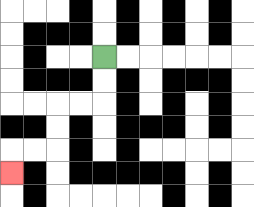{'start': '[4, 2]', 'end': '[0, 7]', 'path_directions': 'D,D,L,L,D,D,L,L,D', 'path_coordinates': '[[4, 2], [4, 3], [4, 4], [3, 4], [2, 4], [2, 5], [2, 6], [1, 6], [0, 6], [0, 7]]'}